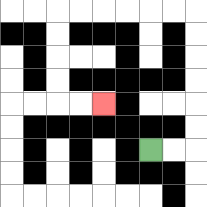{'start': '[6, 6]', 'end': '[4, 4]', 'path_directions': 'R,R,U,U,U,U,U,U,L,L,L,L,L,L,D,D,D,D,R,R', 'path_coordinates': '[[6, 6], [7, 6], [8, 6], [8, 5], [8, 4], [8, 3], [8, 2], [8, 1], [8, 0], [7, 0], [6, 0], [5, 0], [4, 0], [3, 0], [2, 0], [2, 1], [2, 2], [2, 3], [2, 4], [3, 4], [4, 4]]'}